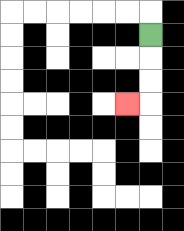{'start': '[6, 1]', 'end': '[5, 4]', 'path_directions': 'D,D,D,L', 'path_coordinates': '[[6, 1], [6, 2], [6, 3], [6, 4], [5, 4]]'}